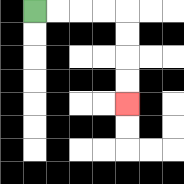{'start': '[1, 0]', 'end': '[5, 4]', 'path_directions': 'R,R,R,R,D,D,D,D', 'path_coordinates': '[[1, 0], [2, 0], [3, 0], [4, 0], [5, 0], [5, 1], [5, 2], [5, 3], [5, 4]]'}